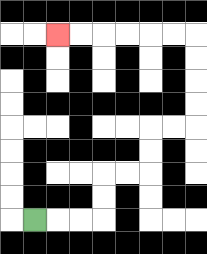{'start': '[1, 9]', 'end': '[2, 1]', 'path_directions': 'R,R,R,U,U,R,R,U,U,R,R,U,U,U,U,L,L,L,L,L,L', 'path_coordinates': '[[1, 9], [2, 9], [3, 9], [4, 9], [4, 8], [4, 7], [5, 7], [6, 7], [6, 6], [6, 5], [7, 5], [8, 5], [8, 4], [8, 3], [8, 2], [8, 1], [7, 1], [6, 1], [5, 1], [4, 1], [3, 1], [2, 1]]'}